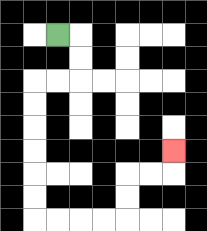{'start': '[2, 1]', 'end': '[7, 6]', 'path_directions': 'R,D,D,L,L,D,D,D,D,D,D,R,R,R,R,U,U,R,R,U', 'path_coordinates': '[[2, 1], [3, 1], [3, 2], [3, 3], [2, 3], [1, 3], [1, 4], [1, 5], [1, 6], [1, 7], [1, 8], [1, 9], [2, 9], [3, 9], [4, 9], [5, 9], [5, 8], [5, 7], [6, 7], [7, 7], [7, 6]]'}